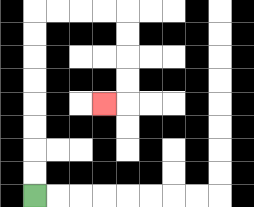{'start': '[1, 8]', 'end': '[4, 4]', 'path_directions': 'U,U,U,U,U,U,U,U,R,R,R,R,D,D,D,D,L', 'path_coordinates': '[[1, 8], [1, 7], [1, 6], [1, 5], [1, 4], [1, 3], [1, 2], [1, 1], [1, 0], [2, 0], [3, 0], [4, 0], [5, 0], [5, 1], [5, 2], [5, 3], [5, 4], [4, 4]]'}